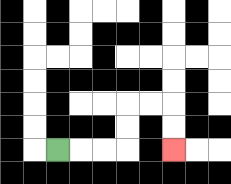{'start': '[2, 6]', 'end': '[7, 6]', 'path_directions': 'R,R,R,U,U,R,R,D,D', 'path_coordinates': '[[2, 6], [3, 6], [4, 6], [5, 6], [5, 5], [5, 4], [6, 4], [7, 4], [7, 5], [7, 6]]'}